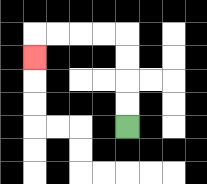{'start': '[5, 5]', 'end': '[1, 2]', 'path_directions': 'U,U,U,U,L,L,L,L,D', 'path_coordinates': '[[5, 5], [5, 4], [5, 3], [5, 2], [5, 1], [4, 1], [3, 1], [2, 1], [1, 1], [1, 2]]'}